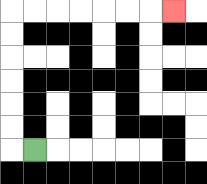{'start': '[1, 6]', 'end': '[7, 0]', 'path_directions': 'L,U,U,U,U,U,U,R,R,R,R,R,R,R', 'path_coordinates': '[[1, 6], [0, 6], [0, 5], [0, 4], [0, 3], [0, 2], [0, 1], [0, 0], [1, 0], [2, 0], [3, 0], [4, 0], [5, 0], [6, 0], [7, 0]]'}